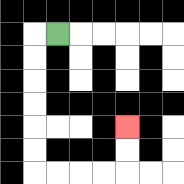{'start': '[2, 1]', 'end': '[5, 5]', 'path_directions': 'L,D,D,D,D,D,D,R,R,R,R,U,U', 'path_coordinates': '[[2, 1], [1, 1], [1, 2], [1, 3], [1, 4], [1, 5], [1, 6], [1, 7], [2, 7], [3, 7], [4, 7], [5, 7], [5, 6], [5, 5]]'}